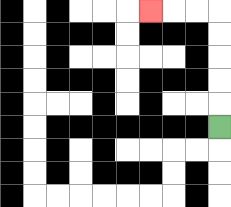{'start': '[9, 5]', 'end': '[6, 0]', 'path_directions': 'U,U,U,U,U,L,L,L', 'path_coordinates': '[[9, 5], [9, 4], [9, 3], [9, 2], [9, 1], [9, 0], [8, 0], [7, 0], [6, 0]]'}